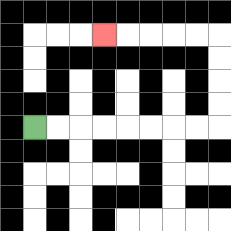{'start': '[1, 5]', 'end': '[4, 1]', 'path_directions': 'R,R,R,R,R,R,R,R,U,U,U,U,L,L,L,L,L', 'path_coordinates': '[[1, 5], [2, 5], [3, 5], [4, 5], [5, 5], [6, 5], [7, 5], [8, 5], [9, 5], [9, 4], [9, 3], [9, 2], [9, 1], [8, 1], [7, 1], [6, 1], [5, 1], [4, 1]]'}